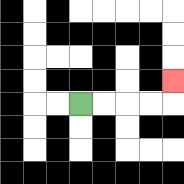{'start': '[3, 4]', 'end': '[7, 3]', 'path_directions': 'R,R,R,R,U', 'path_coordinates': '[[3, 4], [4, 4], [5, 4], [6, 4], [7, 4], [7, 3]]'}